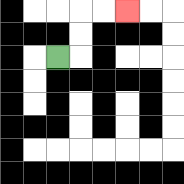{'start': '[2, 2]', 'end': '[5, 0]', 'path_directions': 'R,U,U,R,R', 'path_coordinates': '[[2, 2], [3, 2], [3, 1], [3, 0], [4, 0], [5, 0]]'}